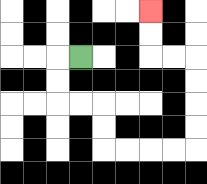{'start': '[3, 2]', 'end': '[6, 0]', 'path_directions': 'L,D,D,R,R,D,D,R,R,R,R,U,U,U,U,L,L,U,U', 'path_coordinates': '[[3, 2], [2, 2], [2, 3], [2, 4], [3, 4], [4, 4], [4, 5], [4, 6], [5, 6], [6, 6], [7, 6], [8, 6], [8, 5], [8, 4], [8, 3], [8, 2], [7, 2], [6, 2], [6, 1], [6, 0]]'}